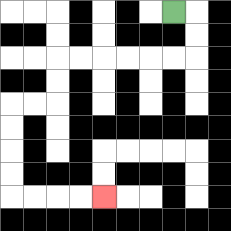{'start': '[7, 0]', 'end': '[4, 8]', 'path_directions': 'R,D,D,L,L,L,L,L,L,D,D,L,L,D,D,D,D,R,R,R,R', 'path_coordinates': '[[7, 0], [8, 0], [8, 1], [8, 2], [7, 2], [6, 2], [5, 2], [4, 2], [3, 2], [2, 2], [2, 3], [2, 4], [1, 4], [0, 4], [0, 5], [0, 6], [0, 7], [0, 8], [1, 8], [2, 8], [3, 8], [4, 8]]'}